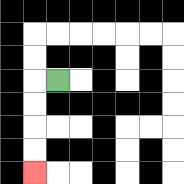{'start': '[2, 3]', 'end': '[1, 7]', 'path_directions': 'L,D,D,D,D', 'path_coordinates': '[[2, 3], [1, 3], [1, 4], [1, 5], [1, 6], [1, 7]]'}